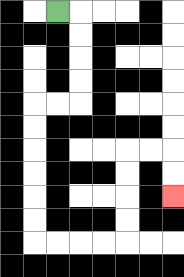{'start': '[2, 0]', 'end': '[7, 8]', 'path_directions': 'R,D,D,D,D,L,L,D,D,D,D,D,D,R,R,R,R,U,U,U,U,R,R,D,D', 'path_coordinates': '[[2, 0], [3, 0], [3, 1], [3, 2], [3, 3], [3, 4], [2, 4], [1, 4], [1, 5], [1, 6], [1, 7], [1, 8], [1, 9], [1, 10], [2, 10], [3, 10], [4, 10], [5, 10], [5, 9], [5, 8], [5, 7], [5, 6], [6, 6], [7, 6], [7, 7], [7, 8]]'}